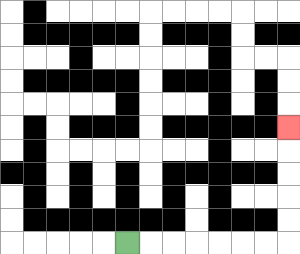{'start': '[5, 10]', 'end': '[12, 5]', 'path_directions': 'R,R,R,R,R,R,R,U,U,U,U,U', 'path_coordinates': '[[5, 10], [6, 10], [7, 10], [8, 10], [9, 10], [10, 10], [11, 10], [12, 10], [12, 9], [12, 8], [12, 7], [12, 6], [12, 5]]'}